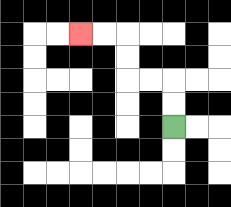{'start': '[7, 5]', 'end': '[3, 1]', 'path_directions': 'U,U,L,L,U,U,L,L', 'path_coordinates': '[[7, 5], [7, 4], [7, 3], [6, 3], [5, 3], [5, 2], [5, 1], [4, 1], [3, 1]]'}